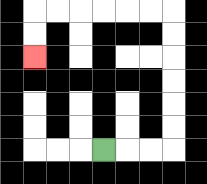{'start': '[4, 6]', 'end': '[1, 2]', 'path_directions': 'R,R,R,U,U,U,U,U,U,L,L,L,L,L,L,D,D', 'path_coordinates': '[[4, 6], [5, 6], [6, 6], [7, 6], [7, 5], [7, 4], [7, 3], [7, 2], [7, 1], [7, 0], [6, 0], [5, 0], [4, 0], [3, 0], [2, 0], [1, 0], [1, 1], [1, 2]]'}